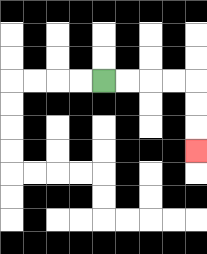{'start': '[4, 3]', 'end': '[8, 6]', 'path_directions': 'R,R,R,R,D,D,D', 'path_coordinates': '[[4, 3], [5, 3], [6, 3], [7, 3], [8, 3], [8, 4], [8, 5], [8, 6]]'}